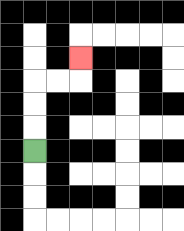{'start': '[1, 6]', 'end': '[3, 2]', 'path_directions': 'U,U,U,R,R,U', 'path_coordinates': '[[1, 6], [1, 5], [1, 4], [1, 3], [2, 3], [3, 3], [3, 2]]'}